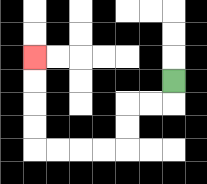{'start': '[7, 3]', 'end': '[1, 2]', 'path_directions': 'D,L,L,D,D,L,L,L,L,U,U,U,U', 'path_coordinates': '[[7, 3], [7, 4], [6, 4], [5, 4], [5, 5], [5, 6], [4, 6], [3, 6], [2, 6], [1, 6], [1, 5], [1, 4], [1, 3], [1, 2]]'}